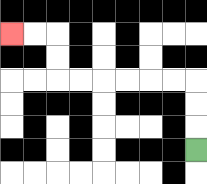{'start': '[8, 6]', 'end': '[0, 1]', 'path_directions': 'U,U,U,L,L,L,L,L,L,U,U,L,L', 'path_coordinates': '[[8, 6], [8, 5], [8, 4], [8, 3], [7, 3], [6, 3], [5, 3], [4, 3], [3, 3], [2, 3], [2, 2], [2, 1], [1, 1], [0, 1]]'}